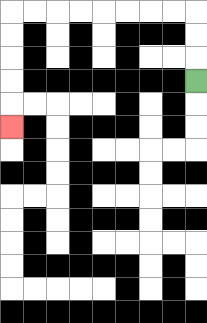{'start': '[8, 3]', 'end': '[0, 5]', 'path_directions': 'U,U,U,L,L,L,L,L,L,L,L,D,D,D,D,D', 'path_coordinates': '[[8, 3], [8, 2], [8, 1], [8, 0], [7, 0], [6, 0], [5, 0], [4, 0], [3, 0], [2, 0], [1, 0], [0, 0], [0, 1], [0, 2], [0, 3], [0, 4], [0, 5]]'}